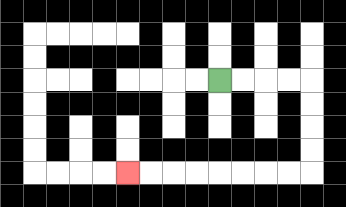{'start': '[9, 3]', 'end': '[5, 7]', 'path_directions': 'R,R,R,R,D,D,D,D,L,L,L,L,L,L,L,L', 'path_coordinates': '[[9, 3], [10, 3], [11, 3], [12, 3], [13, 3], [13, 4], [13, 5], [13, 6], [13, 7], [12, 7], [11, 7], [10, 7], [9, 7], [8, 7], [7, 7], [6, 7], [5, 7]]'}